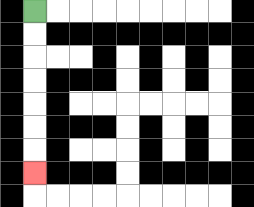{'start': '[1, 0]', 'end': '[1, 7]', 'path_directions': 'D,D,D,D,D,D,D', 'path_coordinates': '[[1, 0], [1, 1], [1, 2], [1, 3], [1, 4], [1, 5], [1, 6], [1, 7]]'}